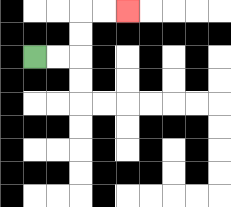{'start': '[1, 2]', 'end': '[5, 0]', 'path_directions': 'R,R,U,U,R,R', 'path_coordinates': '[[1, 2], [2, 2], [3, 2], [3, 1], [3, 0], [4, 0], [5, 0]]'}